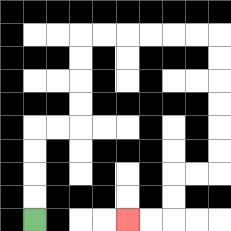{'start': '[1, 9]', 'end': '[5, 9]', 'path_directions': 'U,U,U,U,R,R,U,U,U,U,R,R,R,R,R,R,D,D,D,D,D,D,L,L,D,D,L,L', 'path_coordinates': '[[1, 9], [1, 8], [1, 7], [1, 6], [1, 5], [2, 5], [3, 5], [3, 4], [3, 3], [3, 2], [3, 1], [4, 1], [5, 1], [6, 1], [7, 1], [8, 1], [9, 1], [9, 2], [9, 3], [9, 4], [9, 5], [9, 6], [9, 7], [8, 7], [7, 7], [7, 8], [7, 9], [6, 9], [5, 9]]'}